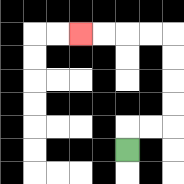{'start': '[5, 6]', 'end': '[3, 1]', 'path_directions': 'U,R,R,U,U,U,U,L,L,L,L', 'path_coordinates': '[[5, 6], [5, 5], [6, 5], [7, 5], [7, 4], [7, 3], [7, 2], [7, 1], [6, 1], [5, 1], [4, 1], [3, 1]]'}